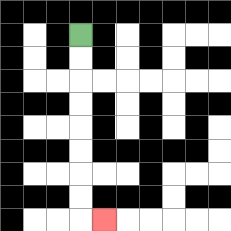{'start': '[3, 1]', 'end': '[4, 9]', 'path_directions': 'D,D,D,D,D,D,D,D,R', 'path_coordinates': '[[3, 1], [3, 2], [3, 3], [3, 4], [3, 5], [3, 6], [3, 7], [3, 8], [3, 9], [4, 9]]'}